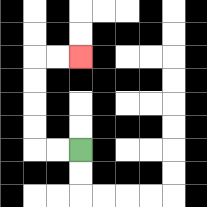{'start': '[3, 6]', 'end': '[3, 2]', 'path_directions': 'L,L,U,U,U,U,R,R', 'path_coordinates': '[[3, 6], [2, 6], [1, 6], [1, 5], [1, 4], [1, 3], [1, 2], [2, 2], [3, 2]]'}